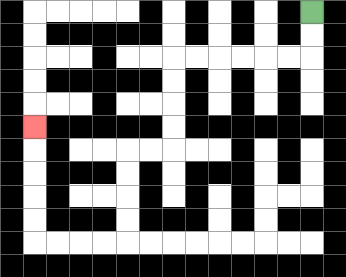{'start': '[13, 0]', 'end': '[1, 5]', 'path_directions': 'D,D,L,L,L,L,L,L,D,D,D,D,L,L,D,D,D,D,L,L,L,L,U,U,U,U,U', 'path_coordinates': '[[13, 0], [13, 1], [13, 2], [12, 2], [11, 2], [10, 2], [9, 2], [8, 2], [7, 2], [7, 3], [7, 4], [7, 5], [7, 6], [6, 6], [5, 6], [5, 7], [5, 8], [5, 9], [5, 10], [4, 10], [3, 10], [2, 10], [1, 10], [1, 9], [1, 8], [1, 7], [1, 6], [1, 5]]'}